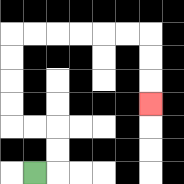{'start': '[1, 7]', 'end': '[6, 4]', 'path_directions': 'R,U,U,L,L,U,U,U,U,R,R,R,R,R,R,D,D,D', 'path_coordinates': '[[1, 7], [2, 7], [2, 6], [2, 5], [1, 5], [0, 5], [0, 4], [0, 3], [0, 2], [0, 1], [1, 1], [2, 1], [3, 1], [4, 1], [5, 1], [6, 1], [6, 2], [6, 3], [6, 4]]'}